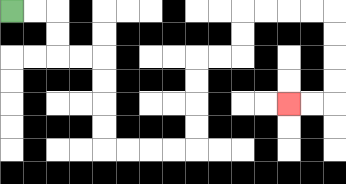{'start': '[0, 0]', 'end': '[12, 4]', 'path_directions': 'R,R,D,D,R,R,D,D,D,D,R,R,R,R,U,U,U,U,R,R,U,U,R,R,R,R,D,D,D,D,L,L', 'path_coordinates': '[[0, 0], [1, 0], [2, 0], [2, 1], [2, 2], [3, 2], [4, 2], [4, 3], [4, 4], [4, 5], [4, 6], [5, 6], [6, 6], [7, 6], [8, 6], [8, 5], [8, 4], [8, 3], [8, 2], [9, 2], [10, 2], [10, 1], [10, 0], [11, 0], [12, 0], [13, 0], [14, 0], [14, 1], [14, 2], [14, 3], [14, 4], [13, 4], [12, 4]]'}